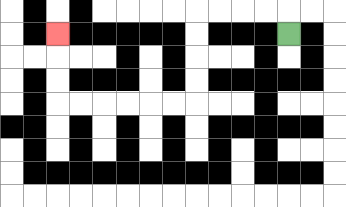{'start': '[12, 1]', 'end': '[2, 1]', 'path_directions': 'U,L,L,L,L,D,D,D,D,L,L,L,L,L,L,U,U,U', 'path_coordinates': '[[12, 1], [12, 0], [11, 0], [10, 0], [9, 0], [8, 0], [8, 1], [8, 2], [8, 3], [8, 4], [7, 4], [6, 4], [5, 4], [4, 4], [3, 4], [2, 4], [2, 3], [2, 2], [2, 1]]'}